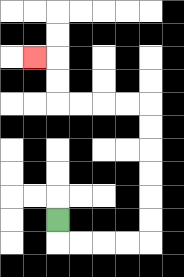{'start': '[2, 9]', 'end': '[1, 2]', 'path_directions': 'D,R,R,R,R,U,U,U,U,U,U,L,L,L,L,U,U,L', 'path_coordinates': '[[2, 9], [2, 10], [3, 10], [4, 10], [5, 10], [6, 10], [6, 9], [6, 8], [6, 7], [6, 6], [6, 5], [6, 4], [5, 4], [4, 4], [3, 4], [2, 4], [2, 3], [2, 2], [1, 2]]'}